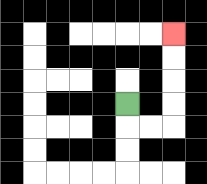{'start': '[5, 4]', 'end': '[7, 1]', 'path_directions': 'D,R,R,U,U,U,U', 'path_coordinates': '[[5, 4], [5, 5], [6, 5], [7, 5], [7, 4], [7, 3], [7, 2], [7, 1]]'}